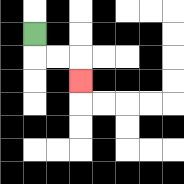{'start': '[1, 1]', 'end': '[3, 3]', 'path_directions': 'D,R,R,D', 'path_coordinates': '[[1, 1], [1, 2], [2, 2], [3, 2], [3, 3]]'}